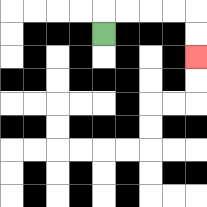{'start': '[4, 1]', 'end': '[8, 2]', 'path_directions': 'U,R,R,R,R,D,D', 'path_coordinates': '[[4, 1], [4, 0], [5, 0], [6, 0], [7, 0], [8, 0], [8, 1], [8, 2]]'}